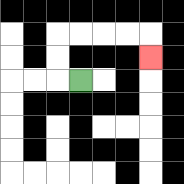{'start': '[3, 3]', 'end': '[6, 2]', 'path_directions': 'L,U,U,R,R,R,R,D', 'path_coordinates': '[[3, 3], [2, 3], [2, 2], [2, 1], [3, 1], [4, 1], [5, 1], [6, 1], [6, 2]]'}